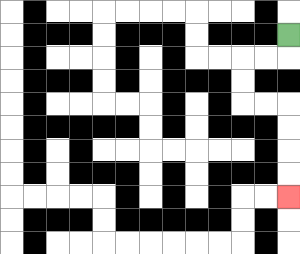{'start': '[12, 1]', 'end': '[12, 8]', 'path_directions': 'D,L,L,D,D,R,R,D,D,D,D', 'path_coordinates': '[[12, 1], [12, 2], [11, 2], [10, 2], [10, 3], [10, 4], [11, 4], [12, 4], [12, 5], [12, 6], [12, 7], [12, 8]]'}